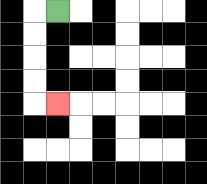{'start': '[2, 0]', 'end': '[2, 4]', 'path_directions': 'L,D,D,D,D,R', 'path_coordinates': '[[2, 0], [1, 0], [1, 1], [1, 2], [1, 3], [1, 4], [2, 4]]'}